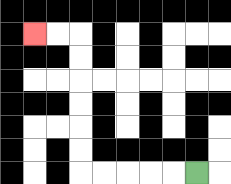{'start': '[8, 7]', 'end': '[1, 1]', 'path_directions': 'L,L,L,L,L,U,U,U,U,U,U,L,L', 'path_coordinates': '[[8, 7], [7, 7], [6, 7], [5, 7], [4, 7], [3, 7], [3, 6], [3, 5], [3, 4], [3, 3], [3, 2], [3, 1], [2, 1], [1, 1]]'}